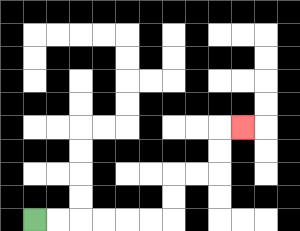{'start': '[1, 9]', 'end': '[10, 5]', 'path_directions': 'R,R,R,R,R,R,U,U,R,R,U,U,R', 'path_coordinates': '[[1, 9], [2, 9], [3, 9], [4, 9], [5, 9], [6, 9], [7, 9], [7, 8], [7, 7], [8, 7], [9, 7], [9, 6], [9, 5], [10, 5]]'}